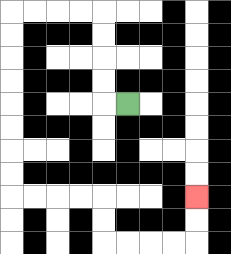{'start': '[5, 4]', 'end': '[8, 8]', 'path_directions': 'L,U,U,U,U,L,L,L,L,D,D,D,D,D,D,D,D,R,R,R,R,D,D,R,R,R,R,U,U', 'path_coordinates': '[[5, 4], [4, 4], [4, 3], [4, 2], [4, 1], [4, 0], [3, 0], [2, 0], [1, 0], [0, 0], [0, 1], [0, 2], [0, 3], [0, 4], [0, 5], [0, 6], [0, 7], [0, 8], [1, 8], [2, 8], [3, 8], [4, 8], [4, 9], [4, 10], [5, 10], [6, 10], [7, 10], [8, 10], [8, 9], [8, 8]]'}